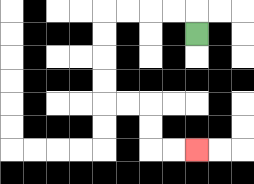{'start': '[8, 1]', 'end': '[8, 6]', 'path_directions': 'U,L,L,L,L,D,D,D,D,R,R,D,D,R,R', 'path_coordinates': '[[8, 1], [8, 0], [7, 0], [6, 0], [5, 0], [4, 0], [4, 1], [4, 2], [4, 3], [4, 4], [5, 4], [6, 4], [6, 5], [6, 6], [7, 6], [8, 6]]'}